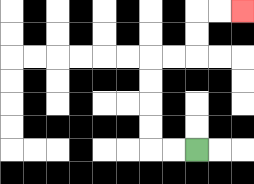{'start': '[8, 6]', 'end': '[10, 0]', 'path_directions': 'L,L,U,U,U,U,R,R,U,U,R,R', 'path_coordinates': '[[8, 6], [7, 6], [6, 6], [6, 5], [6, 4], [6, 3], [6, 2], [7, 2], [8, 2], [8, 1], [8, 0], [9, 0], [10, 0]]'}